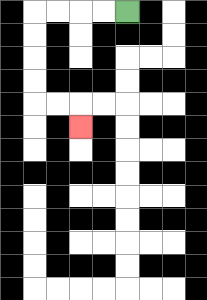{'start': '[5, 0]', 'end': '[3, 5]', 'path_directions': 'L,L,L,L,D,D,D,D,R,R,D', 'path_coordinates': '[[5, 0], [4, 0], [3, 0], [2, 0], [1, 0], [1, 1], [1, 2], [1, 3], [1, 4], [2, 4], [3, 4], [3, 5]]'}